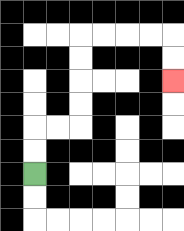{'start': '[1, 7]', 'end': '[7, 3]', 'path_directions': 'U,U,R,R,U,U,U,U,R,R,R,R,D,D', 'path_coordinates': '[[1, 7], [1, 6], [1, 5], [2, 5], [3, 5], [3, 4], [3, 3], [3, 2], [3, 1], [4, 1], [5, 1], [6, 1], [7, 1], [7, 2], [7, 3]]'}